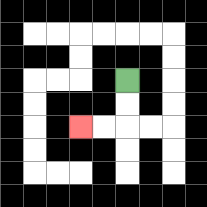{'start': '[5, 3]', 'end': '[3, 5]', 'path_directions': 'D,D,L,L', 'path_coordinates': '[[5, 3], [5, 4], [5, 5], [4, 5], [3, 5]]'}